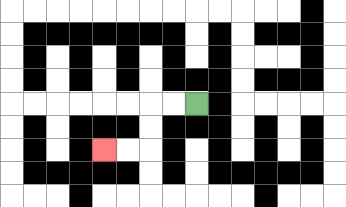{'start': '[8, 4]', 'end': '[4, 6]', 'path_directions': 'L,L,D,D,L,L', 'path_coordinates': '[[8, 4], [7, 4], [6, 4], [6, 5], [6, 6], [5, 6], [4, 6]]'}